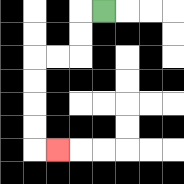{'start': '[4, 0]', 'end': '[2, 6]', 'path_directions': 'L,D,D,L,L,D,D,D,D,R', 'path_coordinates': '[[4, 0], [3, 0], [3, 1], [3, 2], [2, 2], [1, 2], [1, 3], [1, 4], [1, 5], [1, 6], [2, 6]]'}